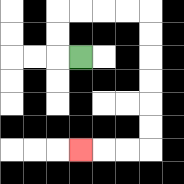{'start': '[3, 2]', 'end': '[3, 6]', 'path_directions': 'L,U,U,R,R,R,R,D,D,D,D,D,D,L,L,L', 'path_coordinates': '[[3, 2], [2, 2], [2, 1], [2, 0], [3, 0], [4, 0], [5, 0], [6, 0], [6, 1], [6, 2], [6, 3], [6, 4], [6, 5], [6, 6], [5, 6], [4, 6], [3, 6]]'}